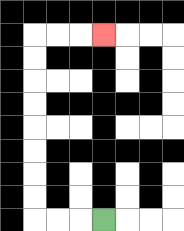{'start': '[4, 9]', 'end': '[4, 1]', 'path_directions': 'L,L,L,U,U,U,U,U,U,U,U,R,R,R', 'path_coordinates': '[[4, 9], [3, 9], [2, 9], [1, 9], [1, 8], [1, 7], [1, 6], [1, 5], [1, 4], [1, 3], [1, 2], [1, 1], [2, 1], [3, 1], [4, 1]]'}